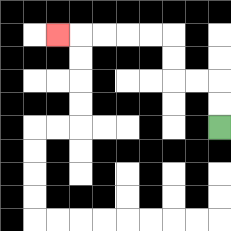{'start': '[9, 5]', 'end': '[2, 1]', 'path_directions': 'U,U,L,L,U,U,L,L,L,L,L', 'path_coordinates': '[[9, 5], [9, 4], [9, 3], [8, 3], [7, 3], [7, 2], [7, 1], [6, 1], [5, 1], [4, 1], [3, 1], [2, 1]]'}